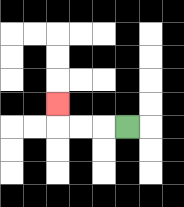{'start': '[5, 5]', 'end': '[2, 4]', 'path_directions': 'L,L,L,U', 'path_coordinates': '[[5, 5], [4, 5], [3, 5], [2, 5], [2, 4]]'}